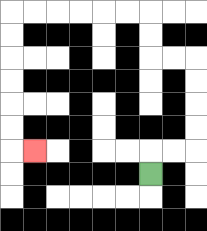{'start': '[6, 7]', 'end': '[1, 6]', 'path_directions': 'U,R,R,U,U,U,U,L,L,U,U,L,L,L,L,L,L,D,D,D,D,D,D,R', 'path_coordinates': '[[6, 7], [6, 6], [7, 6], [8, 6], [8, 5], [8, 4], [8, 3], [8, 2], [7, 2], [6, 2], [6, 1], [6, 0], [5, 0], [4, 0], [3, 0], [2, 0], [1, 0], [0, 0], [0, 1], [0, 2], [0, 3], [0, 4], [0, 5], [0, 6], [1, 6]]'}